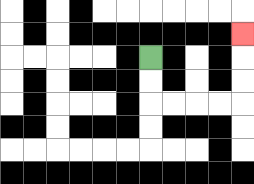{'start': '[6, 2]', 'end': '[10, 1]', 'path_directions': 'D,D,R,R,R,R,U,U,U', 'path_coordinates': '[[6, 2], [6, 3], [6, 4], [7, 4], [8, 4], [9, 4], [10, 4], [10, 3], [10, 2], [10, 1]]'}